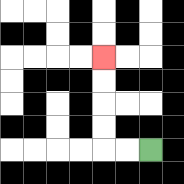{'start': '[6, 6]', 'end': '[4, 2]', 'path_directions': 'L,L,U,U,U,U', 'path_coordinates': '[[6, 6], [5, 6], [4, 6], [4, 5], [4, 4], [4, 3], [4, 2]]'}